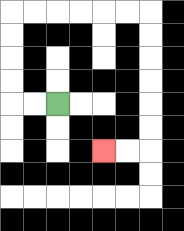{'start': '[2, 4]', 'end': '[4, 6]', 'path_directions': 'L,L,U,U,U,U,R,R,R,R,R,R,D,D,D,D,D,D,L,L', 'path_coordinates': '[[2, 4], [1, 4], [0, 4], [0, 3], [0, 2], [0, 1], [0, 0], [1, 0], [2, 0], [3, 0], [4, 0], [5, 0], [6, 0], [6, 1], [6, 2], [6, 3], [6, 4], [6, 5], [6, 6], [5, 6], [4, 6]]'}